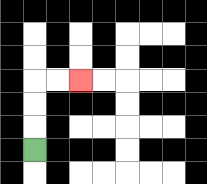{'start': '[1, 6]', 'end': '[3, 3]', 'path_directions': 'U,U,U,R,R', 'path_coordinates': '[[1, 6], [1, 5], [1, 4], [1, 3], [2, 3], [3, 3]]'}